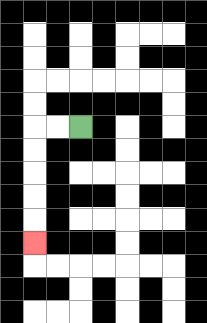{'start': '[3, 5]', 'end': '[1, 10]', 'path_directions': 'L,L,D,D,D,D,D', 'path_coordinates': '[[3, 5], [2, 5], [1, 5], [1, 6], [1, 7], [1, 8], [1, 9], [1, 10]]'}